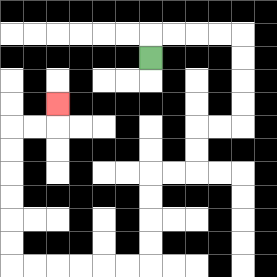{'start': '[6, 2]', 'end': '[2, 4]', 'path_directions': 'U,R,R,R,R,D,D,D,D,L,L,D,D,L,L,D,D,D,D,L,L,L,L,L,L,U,U,U,U,U,U,R,R,U', 'path_coordinates': '[[6, 2], [6, 1], [7, 1], [8, 1], [9, 1], [10, 1], [10, 2], [10, 3], [10, 4], [10, 5], [9, 5], [8, 5], [8, 6], [8, 7], [7, 7], [6, 7], [6, 8], [6, 9], [6, 10], [6, 11], [5, 11], [4, 11], [3, 11], [2, 11], [1, 11], [0, 11], [0, 10], [0, 9], [0, 8], [0, 7], [0, 6], [0, 5], [1, 5], [2, 5], [2, 4]]'}